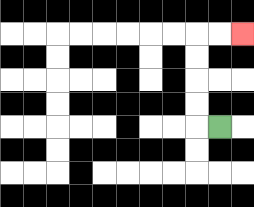{'start': '[9, 5]', 'end': '[10, 1]', 'path_directions': 'L,U,U,U,U,R,R', 'path_coordinates': '[[9, 5], [8, 5], [8, 4], [8, 3], [8, 2], [8, 1], [9, 1], [10, 1]]'}